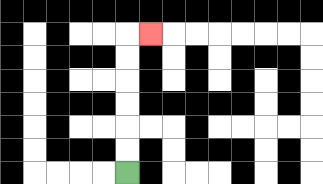{'start': '[5, 7]', 'end': '[6, 1]', 'path_directions': 'U,U,U,U,U,U,R', 'path_coordinates': '[[5, 7], [5, 6], [5, 5], [5, 4], [5, 3], [5, 2], [5, 1], [6, 1]]'}